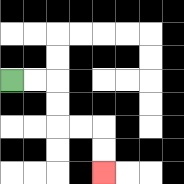{'start': '[0, 3]', 'end': '[4, 7]', 'path_directions': 'R,R,D,D,R,R,D,D', 'path_coordinates': '[[0, 3], [1, 3], [2, 3], [2, 4], [2, 5], [3, 5], [4, 5], [4, 6], [4, 7]]'}